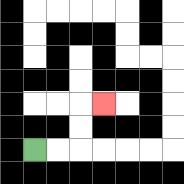{'start': '[1, 6]', 'end': '[4, 4]', 'path_directions': 'R,R,U,U,R', 'path_coordinates': '[[1, 6], [2, 6], [3, 6], [3, 5], [3, 4], [4, 4]]'}